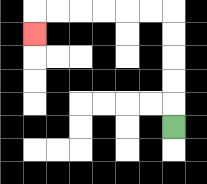{'start': '[7, 5]', 'end': '[1, 1]', 'path_directions': 'U,U,U,U,U,L,L,L,L,L,L,D', 'path_coordinates': '[[7, 5], [7, 4], [7, 3], [7, 2], [7, 1], [7, 0], [6, 0], [5, 0], [4, 0], [3, 0], [2, 0], [1, 0], [1, 1]]'}